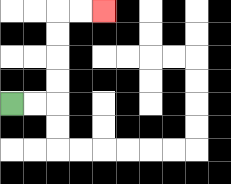{'start': '[0, 4]', 'end': '[4, 0]', 'path_directions': 'R,R,U,U,U,U,R,R', 'path_coordinates': '[[0, 4], [1, 4], [2, 4], [2, 3], [2, 2], [2, 1], [2, 0], [3, 0], [4, 0]]'}